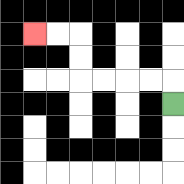{'start': '[7, 4]', 'end': '[1, 1]', 'path_directions': 'U,L,L,L,L,U,U,L,L', 'path_coordinates': '[[7, 4], [7, 3], [6, 3], [5, 3], [4, 3], [3, 3], [3, 2], [3, 1], [2, 1], [1, 1]]'}